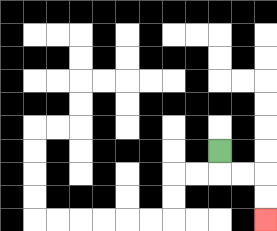{'start': '[9, 6]', 'end': '[11, 9]', 'path_directions': 'D,R,R,D,D', 'path_coordinates': '[[9, 6], [9, 7], [10, 7], [11, 7], [11, 8], [11, 9]]'}